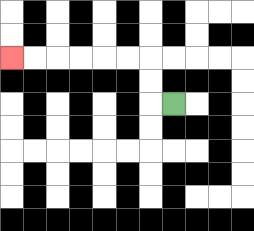{'start': '[7, 4]', 'end': '[0, 2]', 'path_directions': 'L,U,U,L,L,L,L,L,L', 'path_coordinates': '[[7, 4], [6, 4], [6, 3], [6, 2], [5, 2], [4, 2], [3, 2], [2, 2], [1, 2], [0, 2]]'}